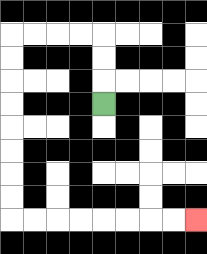{'start': '[4, 4]', 'end': '[8, 9]', 'path_directions': 'U,U,U,L,L,L,L,D,D,D,D,D,D,D,D,R,R,R,R,R,R,R,R', 'path_coordinates': '[[4, 4], [4, 3], [4, 2], [4, 1], [3, 1], [2, 1], [1, 1], [0, 1], [0, 2], [0, 3], [0, 4], [0, 5], [0, 6], [0, 7], [0, 8], [0, 9], [1, 9], [2, 9], [3, 9], [4, 9], [5, 9], [6, 9], [7, 9], [8, 9]]'}